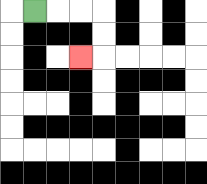{'start': '[1, 0]', 'end': '[3, 2]', 'path_directions': 'R,R,R,D,D,L', 'path_coordinates': '[[1, 0], [2, 0], [3, 0], [4, 0], [4, 1], [4, 2], [3, 2]]'}